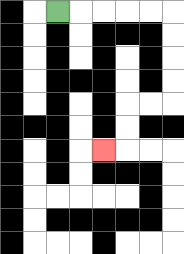{'start': '[2, 0]', 'end': '[4, 6]', 'path_directions': 'R,R,R,R,R,D,D,D,D,L,L,D,D,L', 'path_coordinates': '[[2, 0], [3, 0], [4, 0], [5, 0], [6, 0], [7, 0], [7, 1], [7, 2], [7, 3], [7, 4], [6, 4], [5, 4], [5, 5], [5, 6], [4, 6]]'}